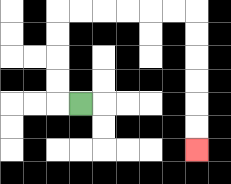{'start': '[3, 4]', 'end': '[8, 6]', 'path_directions': 'L,U,U,U,U,R,R,R,R,R,R,D,D,D,D,D,D', 'path_coordinates': '[[3, 4], [2, 4], [2, 3], [2, 2], [2, 1], [2, 0], [3, 0], [4, 0], [5, 0], [6, 0], [7, 0], [8, 0], [8, 1], [8, 2], [8, 3], [8, 4], [8, 5], [8, 6]]'}